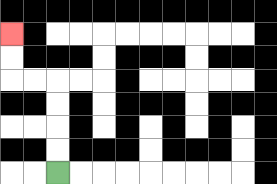{'start': '[2, 7]', 'end': '[0, 1]', 'path_directions': 'U,U,U,U,L,L,U,U', 'path_coordinates': '[[2, 7], [2, 6], [2, 5], [2, 4], [2, 3], [1, 3], [0, 3], [0, 2], [0, 1]]'}